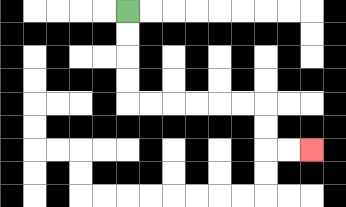{'start': '[5, 0]', 'end': '[13, 6]', 'path_directions': 'D,D,D,D,R,R,R,R,R,R,D,D,R,R', 'path_coordinates': '[[5, 0], [5, 1], [5, 2], [5, 3], [5, 4], [6, 4], [7, 4], [8, 4], [9, 4], [10, 4], [11, 4], [11, 5], [11, 6], [12, 6], [13, 6]]'}